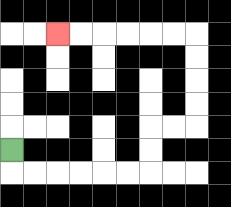{'start': '[0, 6]', 'end': '[2, 1]', 'path_directions': 'D,R,R,R,R,R,R,U,U,R,R,U,U,U,U,L,L,L,L,L,L', 'path_coordinates': '[[0, 6], [0, 7], [1, 7], [2, 7], [3, 7], [4, 7], [5, 7], [6, 7], [6, 6], [6, 5], [7, 5], [8, 5], [8, 4], [8, 3], [8, 2], [8, 1], [7, 1], [6, 1], [5, 1], [4, 1], [3, 1], [2, 1]]'}